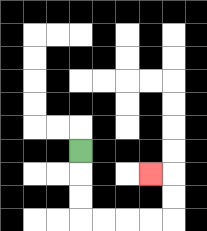{'start': '[3, 6]', 'end': '[6, 7]', 'path_directions': 'D,D,D,R,R,R,R,U,U,L', 'path_coordinates': '[[3, 6], [3, 7], [3, 8], [3, 9], [4, 9], [5, 9], [6, 9], [7, 9], [7, 8], [7, 7], [6, 7]]'}